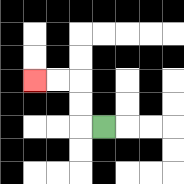{'start': '[4, 5]', 'end': '[1, 3]', 'path_directions': 'L,U,U,L,L', 'path_coordinates': '[[4, 5], [3, 5], [3, 4], [3, 3], [2, 3], [1, 3]]'}